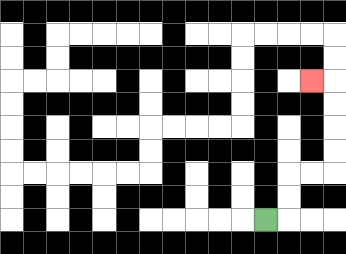{'start': '[11, 9]', 'end': '[13, 3]', 'path_directions': 'R,U,U,R,R,U,U,U,U,L', 'path_coordinates': '[[11, 9], [12, 9], [12, 8], [12, 7], [13, 7], [14, 7], [14, 6], [14, 5], [14, 4], [14, 3], [13, 3]]'}